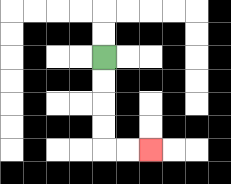{'start': '[4, 2]', 'end': '[6, 6]', 'path_directions': 'D,D,D,D,R,R', 'path_coordinates': '[[4, 2], [4, 3], [4, 4], [4, 5], [4, 6], [5, 6], [6, 6]]'}